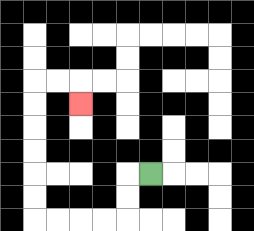{'start': '[6, 7]', 'end': '[3, 4]', 'path_directions': 'L,D,D,L,L,L,L,U,U,U,U,U,U,R,R,D', 'path_coordinates': '[[6, 7], [5, 7], [5, 8], [5, 9], [4, 9], [3, 9], [2, 9], [1, 9], [1, 8], [1, 7], [1, 6], [1, 5], [1, 4], [1, 3], [2, 3], [3, 3], [3, 4]]'}